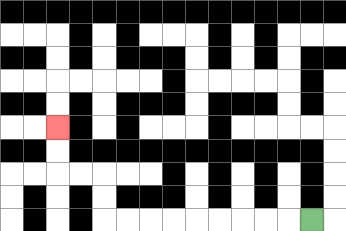{'start': '[13, 9]', 'end': '[2, 5]', 'path_directions': 'L,L,L,L,L,L,L,L,L,U,U,L,L,U,U', 'path_coordinates': '[[13, 9], [12, 9], [11, 9], [10, 9], [9, 9], [8, 9], [7, 9], [6, 9], [5, 9], [4, 9], [4, 8], [4, 7], [3, 7], [2, 7], [2, 6], [2, 5]]'}